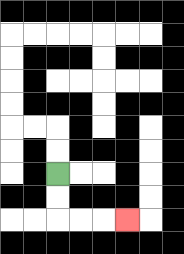{'start': '[2, 7]', 'end': '[5, 9]', 'path_directions': 'D,D,R,R,R', 'path_coordinates': '[[2, 7], [2, 8], [2, 9], [3, 9], [4, 9], [5, 9]]'}